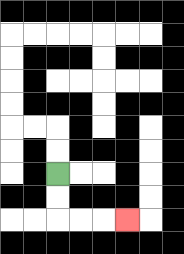{'start': '[2, 7]', 'end': '[5, 9]', 'path_directions': 'D,D,R,R,R', 'path_coordinates': '[[2, 7], [2, 8], [2, 9], [3, 9], [4, 9], [5, 9]]'}